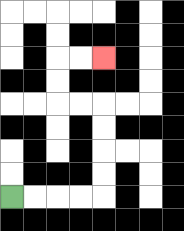{'start': '[0, 8]', 'end': '[4, 2]', 'path_directions': 'R,R,R,R,U,U,U,U,L,L,U,U,R,R', 'path_coordinates': '[[0, 8], [1, 8], [2, 8], [3, 8], [4, 8], [4, 7], [4, 6], [4, 5], [4, 4], [3, 4], [2, 4], [2, 3], [2, 2], [3, 2], [4, 2]]'}